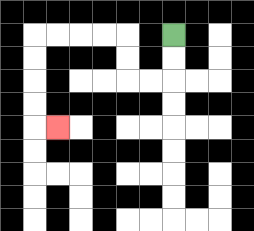{'start': '[7, 1]', 'end': '[2, 5]', 'path_directions': 'D,D,L,L,U,U,L,L,L,L,D,D,D,D,R', 'path_coordinates': '[[7, 1], [7, 2], [7, 3], [6, 3], [5, 3], [5, 2], [5, 1], [4, 1], [3, 1], [2, 1], [1, 1], [1, 2], [1, 3], [1, 4], [1, 5], [2, 5]]'}